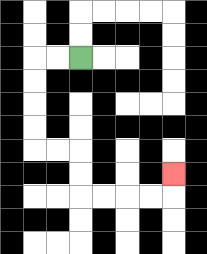{'start': '[3, 2]', 'end': '[7, 7]', 'path_directions': 'L,L,D,D,D,D,R,R,D,D,R,R,R,R,U', 'path_coordinates': '[[3, 2], [2, 2], [1, 2], [1, 3], [1, 4], [1, 5], [1, 6], [2, 6], [3, 6], [3, 7], [3, 8], [4, 8], [5, 8], [6, 8], [7, 8], [7, 7]]'}